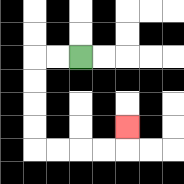{'start': '[3, 2]', 'end': '[5, 5]', 'path_directions': 'L,L,D,D,D,D,R,R,R,R,U', 'path_coordinates': '[[3, 2], [2, 2], [1, 2], [1, 3], [1, 4], [1, 5], [1, 6], [2, 6], [3, 6], [4, 6], [5, 6], [5, 5]]'}